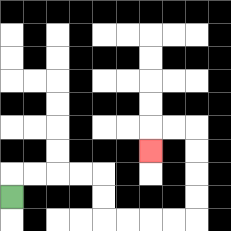{'start': '[0, 8]', 'end': '[6, 6]', 'path_directions': 'U,R,R,R,R,D,D,R,R,R,R,U,U,U,U,L,L,D', 'path_coordinates': '[[0, 8], [0, 7], [1, 7], [2, 7], [3, 7], [4, 7], [4, 8], [4, 9], [5, 9], [6, 9], [7, 9], [8, 9], [8, 8], [8, 7], [8, 6], [8, 5], [7, 5], [6, 5], [6, 6]]'}